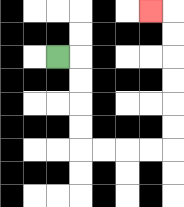{'start': '[2, 2]', 'end': '[6, 0]', 'path_directions': 'R,D,D,D,D,R,R,R,R,U,U,U,U,U,U,L', 'path_coordinates': '[[2, 2], [3, 2], [3, 3], [3, 4], [3, 5], [3, 6], [4, 6], [5, 6], [6, 6], [7, 6], [7, 5], [7, 4], [7, 3], [7, 2], [7, 1], [7, 0], [6, 0]]'}